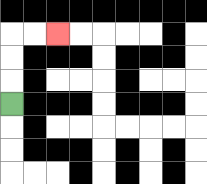{'start': '[0, 4]', 'end': '[2, 1]', 'path_directions': 'U,U,U,R,R', 'path_coordinates': '[[0, 4], [0, 3], [0, 2], [0, 1], [1, 1], [2, 1]]'}